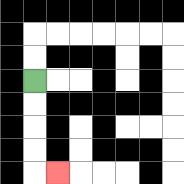{'start': '[1, 3]', 'end': '[2, 7]', 'path_directions': 'D,D,D,D,R', 'path_coordinates': '[[1, 3], [1, 4], [1, 5], [1, 6], [1, 7], [2, 7]]'}